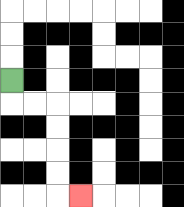{'start': '[0, 3]', 'end': '[3, 8]', 'path_directions': 'D,R,R,D,D,D,D,R', 'path_coordinates': '[[0, 3], [0, 4], [1, 4], [2, 4], [2, 5], [2, 6], [2, 7], [2, 8], [3, 8]]'}